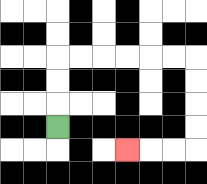{'start': '[2, 5]', 'end': '[5, 6]', 'path_directions': 'U,U,U,R,R,R,R,R,R,D,D,D,D,L,L,L', 'path_coordinates': '[[2, 5], [2, 4], [2, 3], [2, 2], [3, 2], [4, 2], [5, 2], [6, 2], [7, 2], [8, 2], [8, 3], [8, 4], [8, 5], [8, 6], [7, 6], [6, 6], [5, 6]]'}